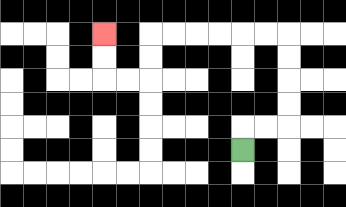{'start': '[10, 6]', 'end': '[4, 1]', 'path_directions': 'U,R,R,U,U,U,U,L,L,L,L,L,L,D,D,L,L,U,U', 'path_coordinates': '[[10, 6], [10, 5], [11, 5], [12, 5], [12, 4], [12, 3], [12, 2], [12, 1], [11, 1], [10, 1], [9, 1], [8, 1], [7, 1], [6, 1], [6, 2], [6, 3], [5, 3], [4, 3], [4, 2], [4, 1]]'}